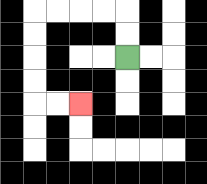{'start': '[5, 2]', 'end': '[3, 4]', 'path_directions': 'U,U,L,L,L,L,D,D,D,D,R,R', 'path_coordinates': '[[5, 2], [5, 1], [5, 0], [4, 0], [3, 0], [2, 0], [1, 0], [1, 1], [1, 2], [1, 3], [1, 4], [2, 4], [3, 4]]'}